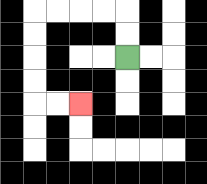{'start': '[5, 2]', 'end': '[3, 4]', 'path_directions': 'U,U,L,L,L,L,D,D,D,D,R,R', 'path_coordinates': '[[5, 2], [5, 1], [5, 0], [4, 0], [3, 0], [2, 0], [1, 0], [1, 1], [1, 2], [1, 3], [1, 4], [2, 4], [3, 4]]'}